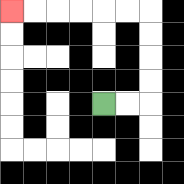{'start': '[4, 4]', 'end': '[0, 0]', 'path_directions': 'R,R,U,U,U,U,L,L,L,L,L,L', 'path_coordinates': '[[4, 4], [5, 4], [6, 4], [6, 3], [6, 2], [6, 1], [6, 0], [5, 0], [4, 0], [3, 0], [2, 0], [1, 0], [0, 0]]'}